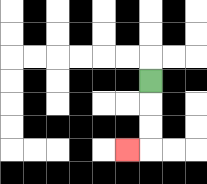{'start': '[6, 3]', 'end': '[5, 6]', 'path_directions': 'D,D,D,L', 'path_coordinates': '[[6, 3], [6, 4], [6, 5], [6, 6], [5, 6]]'}